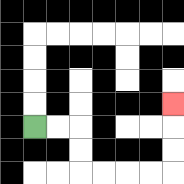{'start': '[1, 5]', 'end': '[7, 4]', 'path_directions': 'R,R,D,D,R,R,R,R,U,U,U', 'path_coordinates': '[[1, 5], [2, 5], [3, 5], [3, 6], [3, 7], [4, 7], [5, 7], [6, 7], [7, 7], [7, 6], [7, 5], [7, 4]]'}